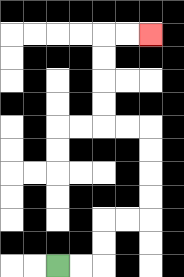{'start': '[2, 11]', 'end': '[6, 1]', 'path_directions': 'R,R,U,U,R,R,U,U,U,U,L,L,U,U,U,U,R,R', 'path_coordinates': '[[2, 11], [3, 11], [4, 11], [4, 10], [4, 9], [5, 9], [6, 9], [6, 8], [6, 7], [6, 6], [6, 5], [5, 5], [4, 5], [4, 4], [4, 3], [4, 2], [4, 1], [5, 1], [6, 1]]'}